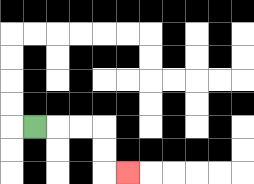{'start': '[1, 5]', 'end': '[5, 7]', 'path_directions': 'R,R,R,D,D,R', 'path_coordinates': '[[1, 5], [2, 5], [3, 5], [4, 5], [4, 6], [4, 7], [5, 7]]'}